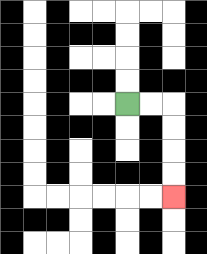{'start': '[5, 4]', 'end': '[7, 8]', 'path_directions': 'R,R,D,D,D,D', 'path_coordinates': '[[5, 4], [6, 4], [7, 4], [7, 5], [7, 6], [7, 7], [7, 8]]'}